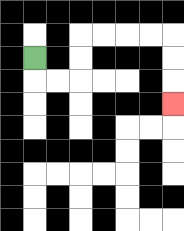{'start': '[1, 2]', 'end': '[7, 4]', 'path_directions': 'D,R,R,U,U,R,R,R,R,D,D,D', 'path_coordinates': '[[1, 2], [1, 3], [2, 3], [3, 3], [3, 2], [3, 1], [4, 1], [5, 1], [6, 1], [7, 1], [7, 2], [7, 3], [7, 4]]'}